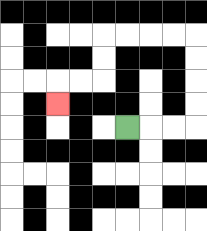{'start': '[5, 5]', 'end': '[2, 4]', 'path_directions': 'R,R,R,U,U,U,U,L,L,L,L,D,D,L,L,D', 'path_coordinates': '[[5, 5], [6, 5], [7, 5], [8, 5], [8, 4], [8, 3], [8, 2], [8, 1], [7, 1], [6, 1], [5, 1], [4, 1], [4, 2], [4, 3], [3, 3], [2, 3], [2, 4]]'}